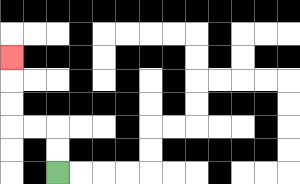{'start': '[2, 7]', 'end': '[0, 2]', 'path_directions': 'U,U,L,L,U,U,U', 'path_coordinates': '[[2, 7], [2, 6], [2, 5], [1, 5], [0, 5], [0, 4], [0, 3], [0, 2]]'}